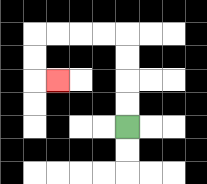{'start': '[5, 5]', 'end': '[2, 3]', 'path_directions': 'U,U,U,U,L,L,L,L,D,D,R', 'path_coordinates': '[[5, 5], [5, 4], [5, 3], [5, 2], [5, 1], [4, 1], [3, 1], [2, 1], [1, 1], [1, 2], [1, 3], [2, 3]]'}